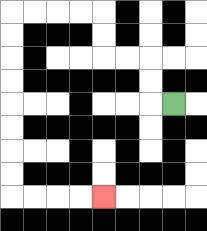{'start': '[7, 4]', 'end': '[4, 8]', 'path_directions': 'L,U,U,L,L,U,U,L,L,L,L,D,D,D,D,D,D,D,D,R,R,R,R', 'path_coordinates': '[[7, 4], [6, 4], [6, 3], [6, 2], [5, 2], [4, 2], [4, 1], [4, 0], [3, 0], [2, 0], [1, 0], [0, 0], [0, 1], [0, 2], [0, 3], [0, 4], [0, 5], [0, 6], [0, 7], [0, 8], [1, 8], [2, 8], [3, 8], [4, 8]]'}